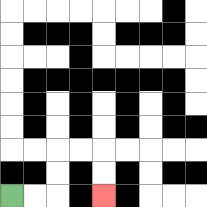{'start': '[0, 8]', 'end': '[4, 8]', 'path_directions': 'R,R,U,U,R,R,D,D', 'path_coordinates': '[[0, 8], [1, 8], [2, 8], [2, 7], [2, 6], [3, 6], [4, 6], [4, 7], [4, 8]]'}